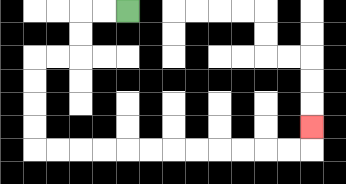{'start': '[5, 0]', 'end': '[13, 5]', 'path_directions': 'L,L,D,D,L,L,D,D,D,D,R,R,R,R,R,R,R,R,R,R,R,R,U', 'path_coordinates': '[[5, 0], [4, 0], [3, 0], [3, 1], [3, 2], [2, 2], [1, 2], [1, 3], [1, 4], [1, 5], [1, 6], [2, 6], [3, 6], [4, 6], [5, 6], [6, 6], [7, 6], [8, 6], [9, 6], [10, 6], [11, 6], [12, 6], [13, 6], [13, 5]]'}